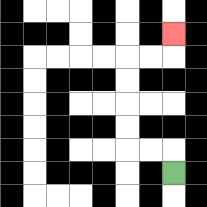{'start': '[7, 7]', 'end': '[7, 1]', 'path_directions': 'U,L,L,U,U,U,U,R,R,U', 'path_coordinates': '[[7, 7], [7, 6], [6, 6], [5, 6], [5, 5], [5, 4], [5, 3], [5, 2], [6, 2], [7, 2], [7, 1]]'}